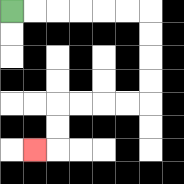{'start': '[0, 0]', 'end': '[1, 6]', 'path_directions': 'R,R,R,R,R,R,D,D,D,D,L,L,L,L,D,D,L', 'path_coordinates': '[[0, 0], [1, 0], [2, 0], [3, 0], [4, 0], [5, 0], [6, 0], [6, 1], [6, 2], [6, 3], [6, 4], [5, 4], [4, 4], [3, 4], [2, 4], [2, 5], [2, 6], [1, 6]]'}